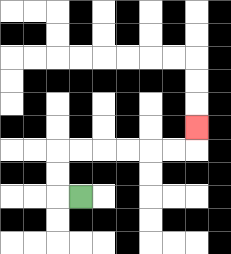{'start': '[3, 8]', 'end': '[8, 5]', 'path_directions': 'L,U,U,R,R,R,R,R,R,U', 'path_coordinates': '[[3, 8], [2, 8], [2, 7], [2, 6], [3, 6], [4, 6], [5, 6], [6, 6], [7, 6], [8, 6], [8, 5]]'}